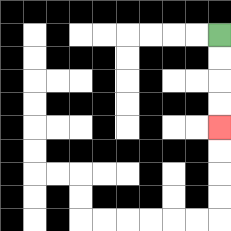{'start': '[9, 1]', 'end': '[9, 5]', 'path_directions': 'D,D,D,D', 'path_coordinates': '[[9, 1], [9, 2], [9, 3], [9, 4], [9, 5]]'}